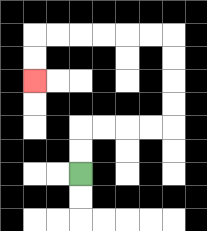{'start': '[3, 7]', 'end': '[1, 3]', 'path_directions': 'U,U,R,R,R,R,U,U,U,U,L,L,L,L,L,L,D,D', 'path_coordinates': '[[3, 7], [3, 6], [3, 5], [4, 5], [5, 5], [6, 5], [7, 5], [7, 4], [7, 3], [7, 2], [7, 1], [6, 1], [5, 1], [4, 1], [3, 1], [2, 1], [1, 1], [1, 2], [1, 3]]'}